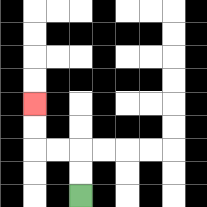{'start': '[3, 8]', 'end': '[1, 4]', 'path_directions': 'U,U,L,L,U,U', 'path_coordinates': '[[3, 8], [3, 7], [3, 6], [2, 6], [1, 6], [1, 5], [1, 4]]'}